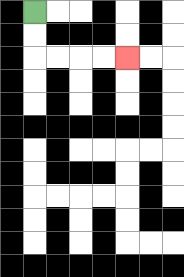{'start': '[1, 0]', 'end': '[5, 2]', 'path_directions': 'D,D,R,R,R,R', 'path_coordinates': '[[1, 0], [1, 1], [1, 2], [2, 2], [3, 2], [4, 2], [5, 2]]'}